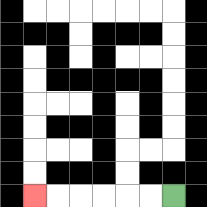{'start': '[7, 8]', 'end': '[1, 8]', 'path_directions': 'L,L,L,L,L,L', 'path_coordinates': '[[7, 8], [6, 8], [5, 8], [4, 8], [3, 8], [2, 8], [1, 8]]'}